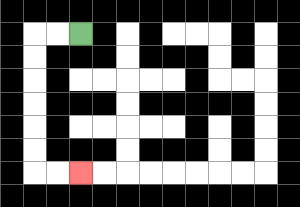{'start': '[3, 1]', 'end': '[3, 7]', 'path_directions': 'L,L,D,D,D,D,D,D,R,R', 'path_coordinates': '[[3, 1], [2, 1], [1, 1], [1, 2], [1, 3], [1, 4], [1, 5], [1, 6], [1, 7], [2, 7], [3, 7]]'}